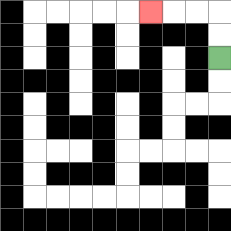{'start': '[9, 2]', 'end': '[6, 0]', 'path_directions': 'U,U,L,L,L', 'path_coordinates': '[[9, 2], [9, 1], [9, 0], [8, 0], [7, 0], [6, 0]]'}